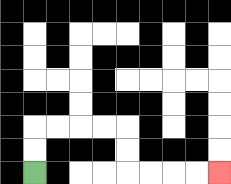{'start': '[1, 7]', 'end': '[9, 7]', 'path_directions': 'U,U,R,R,R,R,D,D,R,R,R,R', 'path_coordinates': '[[1, 7], [1, 6], [1, 5], [2, 5], [3, 5], [4, 5], [5, 5], [5, 6], [5, 7], [6, 7], [7, 7], [8, 7], [9, 7]]'}